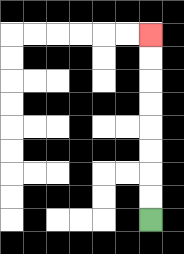{'start': '[6, 9]', 'end': '[6, 1]', 'path_directions': 'U,U,U,U,U,U,U,U', 'path_coordinates': '[[6, 9], [6, 8], [6, 7], [6, 6], [6, 5], [6, 4], [6, 3], [6, 2], [6, 1]]'}